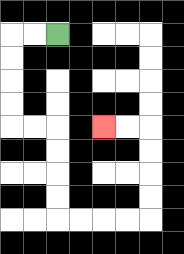{'start': '[2, 1]', 'end': '[4, 5]', 'path_directions': 'L,L,D,D,D,D,R,R,D,D,D,D,R,R,R,R,U,U,U,U,L,L', 'path_coordinates': '[[2, 1], [1, 1], [0, 1], [0, 2], [0, 3], [0, 4], [0, 5], [1, 5], [2, 5], [2, 6], [2, 7], [2, 8], [2, 9], [3, 9], [4, 9], [5, 9], [6, 9], [6, 8], [6, 7], [6, 6], [6, 5], [5, 5], [4, 5]]'}